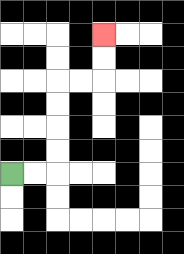{'start': '[0, 7]', 'end': '[4, 1]', 'path_directions': 'R,R,U,U,U,U,R,R,U,U', 'path_coordinates': '[[0, 7], [1, 7], [2, 7], [2, 6], [2, 5], [2, 4], [2, 3], [3, 3], [4, 3], [4, 2], [4, 1]]'}